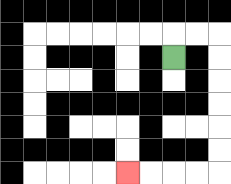{'start': '[7, 2]', 'end': '[5, 7]', 'path_directions': 'U,R,R,D,D,D,D,D,D,L,L,L,L', 'path_coordinates': '[[7, 2], [7, 1], [8, 1], [9, 1], [9, 2], [9, 3], [9, 4], [9, 5], [9, 6], [9, 7], [8, 7], [7, 7], [6, 7], [5, 7]]'}